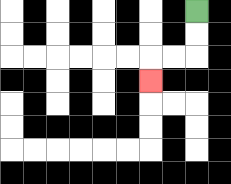{'start': '[8, 0]', 'end': '[6, 3]', 'path_directions': 'D,D,L,L,D', 'path_coordinates': '[[8, 0], [8, 1], [8, 2], [7, 2], [6, 2], [6, 3]]'}